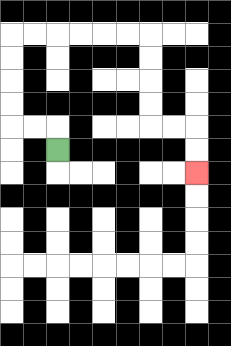{'start': '[2, 6]', 'end': '[8, 7]', 'path_directions': 'U,L,L,U,U,U,U,R,R,R,R,R,R,D,D,D,D,R,R,D,D', 'path_coordinates': '[[2, 6], [2, 5], [1, 5], [0, 5], [0, 4], [0, 3], [0, 2], [0, 1], [1, 1], [2, 1], [3, 1], [4, 1], [5, 1], [6, 1], [6, 2], [6, 3], [6, 4], [6, 5], [7, 5], [8, 5], [8, 6], [8, 7]]'}